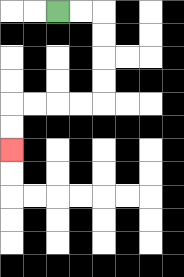{'start': '[2, 0]', 'end': '[0, 6]', 'path_directions': 'R,R,D,D,D,D,L,L,L,L,D,D', 'path_coordinates': '[[2, 0], [3, 0], [4, 0], [4, 1], [4, 2], [4, 3], [4, 4], [3, 4], [2, 4], [1, 4], [0, 4], [0, 5], [0, 6]]'}